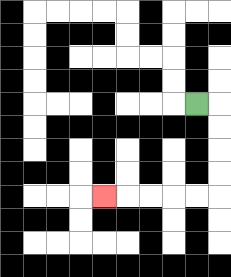{'start': '[8, 4]', 'end': '[4, 8]', 'path_directions': 'R,D,D,D,D,L,L,L,L,L', 'path_coordinates': '[[8, 4], [9, 4], [9, 5], [9, 6], [9, 7], [9, 8], [8, 8], [7, 8], [6, 8], [5, 8], [4, 8]]'}